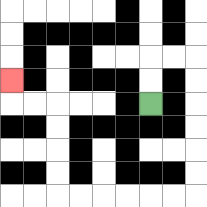{'start': '[6, 4]', 'end': '[0, 3]', 'path_directions': 'U,U,R,R,D,D,D,D,D,D,L,L,L,L,L,L,U,U,U,U,L,L,U', 'path_coordinates': '[[6, 4], [6, 3], [6, 2], [7, 2], [8, 2], [8, 3], [8, 4], [8, 5], [8, 6], [8, 7], [8, 8], [7, 8], [6, 8], [5, 8], [4, 8], [3, 8], [2, 8], [2, 7], [2, 6], [2, 5], [2, 4], [1, 4], [0, 4], [0, 3]]'}